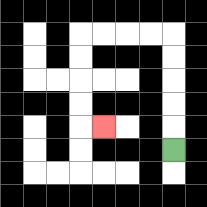{'start': '[7, 6]', 'end': '[4, 5]', 'path_directions': 'U,U,U,U,U,L,L,L,L,D,D,D,D,R', 'path_coordinates': '[[7, 6], [7, 5], [7, 4], [7, 3], [7, 2], [7, 1], [6, 1], [5, 1], [4, 1], [3, 1], [3, 2], [3, 3], [3, 4], [3, 5], [4, 5]]'}